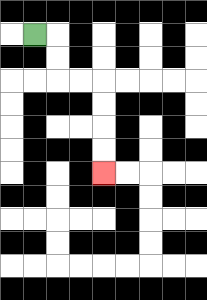{'start': '[1, 1]', 'end': '[4, 7]', 'path_directions': 'R,D,D,R,R,D,D,D,D', 'path_coordinates': '[[1, 1], [2, 1], [2, 2], [2, 3], [3, 3], [4, 3], [4, 4], [4, 5], [4, 6], [4, 7]]'}